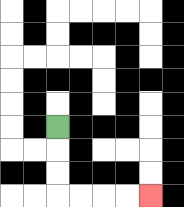{'start': '[2, 5]', 'end': '[6, 8]', 'path_directions': 'D,D,D,R,R,R,R', 'path_coordinates': '[[2, 5], [2, 6], [2, 7], [2, 8], [3, 8], [4, 8], [5, 8], [6, 8]]'}